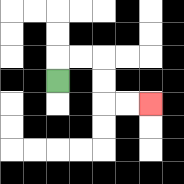{'start': '[2, 3]', 'end': '[6, 4]', 'path_directions': 'U,R,R,D,D,R,R', 'path_coordinates': '[[2, 3], [2, 2], [3, 2], [4, 2], [4, 3], [4, 4], [5, 4], [6, 4]]'}